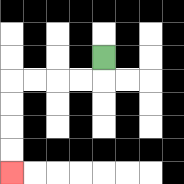{'start': '[4, 2]', 'end': '[0, 7]', 'path_directions': 'D,L,L,L,L,D,D,D,D', 'path_coordinates': '[[4, 2], [4, 3], [3, 3], [2, 3], [1, 3], [0, 3], [0, 4], [0, 5], [0, 6], [0, 7]]'}